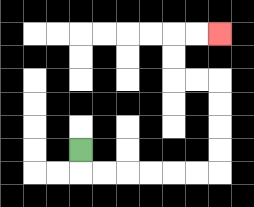{'start': '[3, 6]', 'end': '[9, 1]', 'path_directions': 'D,R,R,R,R,R,R,U,U,U,U,L,L,U,U,R,R', 'path_coordinates': '[[3, 6], [3, 7], [4, 7], [5, 7], [6, 7], [7, 7], [8, 7], [9, 7], [9, 6], [9, 5], [9, 4], [9, 3], [8, 3], [7, 3], [7, 2], [7, 1], [8, 1], [9, 1]]'}